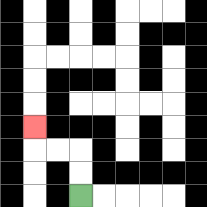{'start': '[3, 8]', 'end': '[1, 5]', 'path_directions': 'U,U,L,L,U', 'path_coordinates': '[[3, 8], [3, 7], [3, 6], [2, 6], [1, 6], [1, 5]]'}